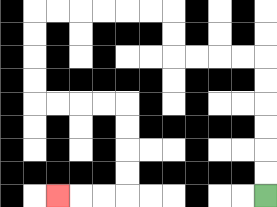{'start': '[11, 8]', 'end': '[2, 8]', 'path_directions': 'U,U,U,U,U,U,L,L,L,L,U,U,L,L,L,L,L,L,D,D,D,D,R,R,R,R,D,D,D,D,L,L,L', 'path_coordinates': '[[11, 8], [11, 7], [11, 6], [11, 5], [11, 4], [11, 3], [11, 2], [10, 2], [9, 2], [8, 2], [7, 2], [7, 1], [7, 0], [6, 0], [5, 0], [4, 0], [3, 0], [2, 0], [1, 0], [1, 1], [1, 2], [1, 3], [1, 4], [2, 4], [3, 4], [4, 4], [5, 4], [5, 5], [5, 6], [5, 7], [5, 8], [4, 8], [3, 8], [2, 8]]'}